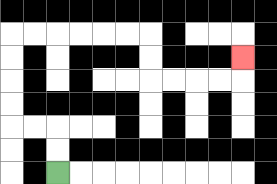{'start': '[2, 7]', 'end': '[10, 2]', 'path_directions': 'U,U,L,L,U,U,U,U,R,R,R,R,R,R,D,D,R,R,R,R,U', 'path_coordinates': '[[2, 7], [2, 6], [2, 5], [1, 5], [0, 5], [0, 4], [0, 3], [0, 2], [0, 1], [1, 1], [2, 1], [3, 1], [4, 1], [5, 1], [6, 1], [6, 2], [6, 3], [7, 3], [8, 3], [9, 3], [10, 3], [10, 2]]'}